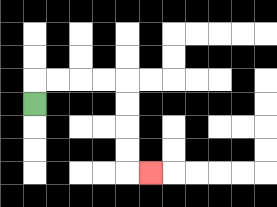{'start': '[1, 4]', 'end': '[6, 7]', 'path_directions': 'U,R,R,R,R,D,D,D,D,R', 'path_coordinates': '[[1, 4], [1, 3], [2, 3], [3, 3], [4, 3], [5, 3], [5, 4], [5, 5], [5, 6], [5, 7], [6, 7]]'}